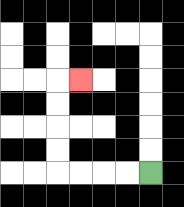{'start': '[6, 7]', 'end': '[3, 3]', 'path_directions': 'L,L,L,L,U,U,U,U,R', 'path_coordinates': '[[6, 7], [5, 7], [4, 7], [3, 7], [2, 7], [2, 6], [2, 5], [2, 4], [2, 3], [3, 3]]'}